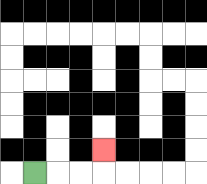{'start': '[1, 7]', 'end': '[4, 6]', 'path_directions': 'R,R,R,U', 'path_coordinates': '[[1, 7], [2, 7], [3, 7], [4, 7], [4, 6]]'}